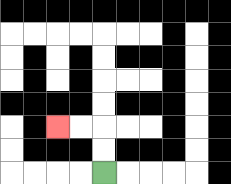{'start': '[4, 7]', 'end': '[2, 5]', 'path_directions': 'U,U,L,L', 'path_coordinates': '[[4, 7], [4, 6], [4, 5], [3, 5], [2, 5]]'}